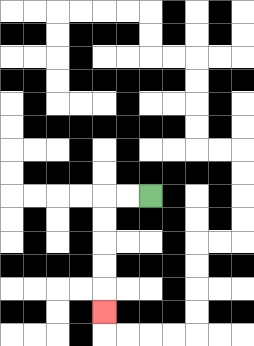{'start': '[6, 8]', 'end': '[4, 13]', 'path_directions': 'L,L,D,D,D,D,D', 'path_coordinates': '[[6, 8], [5, 8], [4, 8], [4, 9], [4, 10], [4, 11], [4, 12], [4, 13]]'}